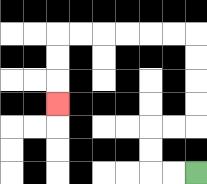{'start': '[8, 7]', 'end': '[2, 4]', 'path_directions': 'L,L,U,U,R,R,U,U,U,U,L,L,L,L,L,L,D,D,D', 'path_coordinates': '[[8, 7], [7, 7], [6, 7], [6, 6], [6, 5], [7, 5], [8, 5], [8, 4], [8, 3], [8, 2], [8, 1], [7, 1], [6, 1], [5, 1], [4, 1], [3, 1], [2, 1], [2, 2], [2, 3], [2, 4]]'}